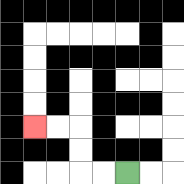{'start': '[5, 7]', 'end': '[1, 5]', 'path_directions': 'L,L,U,U,L,L', 'path_coordinates': '[[5, 7], [4, 7], [3, 7], [3, 6], [3, 5], [2, 5], [1, 5]]'}